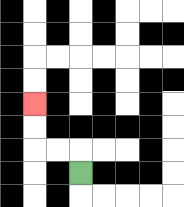{'start': '[3, 7]', 'end': '[1, 4]', 'path_directions': 'U,L,L,U,U', 'path_coordinates': '[[3, 7], [3, 6], [2, 6], [1, 6], [1, 5], [1, 4]]'}